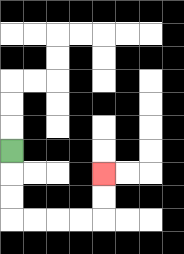{'start': '[0, 6]', 'end': '[4, 7]', 'path_directions': 'D,D,D,R,R,R,R,U,U', 'path_coordinates': '[[0, 6], [0, 7], [0, 8], [0, 9], [1, 9], [2, 9], [3, 9], [4, 9], [4, 8], [4, 7]]'}